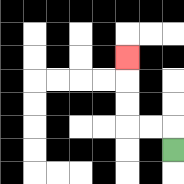{'start': '[7, 6]', 'end': '[5, 2]', 'path_directions': 'U,L,L,U,U,U', 'path_coordinates': '[[7, 6], [7, 5], [6, 5], [5, 5], [5, 4], [5, 3], [5, 2]]'}